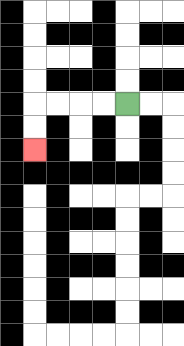{'start': '[5, 4]', 'end': '[1, 6]', 'path_directions': 'L,L,L,L,D,D', 'path_coordinates': '[[5, 4], [4, 4], [3, 4], [2, 4], [1, 4], [1, 5], [1, 6]]'}